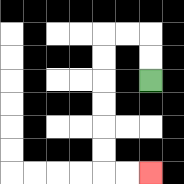{'start': '[6, 3]', 'end': '[6, 7]', 'path_directions': 'U,U,L,L,D,D,D,D,D,D,R,R', 'path_coordinates': '[[6, 3], [6, 2], [6, 1], [5, 1], [4, 1], [4, 2], [4, 3], [4, 4], [4, 5], [4, 6], [4, 7], [5, 7], [6, 7]]'}